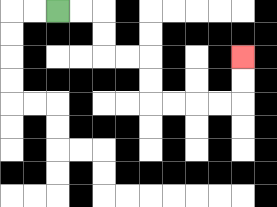{'start': '[2, 0]', 'end': '[10, 2]', 'path_directions': 'R,R,D,D,R,R,D,D,R,R,R,R,U,U', 'path_coordinates': '[[2, 0], [3, 0], [4, 0], [4, 1], [4, 2], [5, 2], [6, 2], [6, 3], [6, 4], [7, 4], [8, 4], [9, 4], [10, 4], [10, 3], [10, 2]]'}